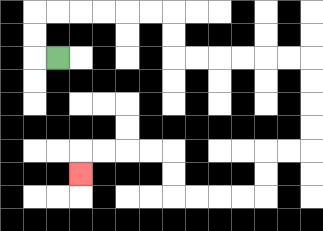{'start': '[2, 2]', 'end': '[3, 7]', 'path_directions': 'L,U,U,R,R,R,R,R,R,D,D,R,R,R,R,R,R,D,D,D,D,L,L,D,D,L,L,L,L,U,U,L,L,L,L,D', 'path_coordinates': '[[2, 2], [1, 2], [1, 1], [1, 0], [2, 0], [3, 0], [4, 0], [5, 0], [6, 0], [7, 0], [7, 1], [7, 2], [8, 2], [9, 2], [10, 2], [11, 2], [12, 2], [13, 2], [13, 3], [13, 4], [13, 5], [13, 6], [12, 6], [11, 6], [11, 7], [11, 8], [10, 8], [9, 8], [8, 8], [7, 8], [7, 7], [7, 6], [6, 6], [5, 6], [4, 6], [3, 6], [3, 7]]'}